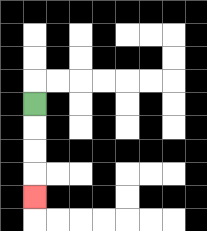{'start': '[1, 4]', 'end': '[1, 8]', 'path_directions': 'D,D,D,D', 'path_coordinates': '[[1, 4], [1, 5], [1, 6], [1, 7], [1, 8]]'}